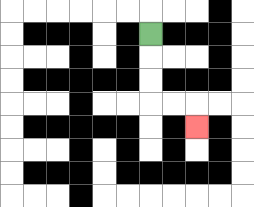{'start': '[6, 1]', 'end': '[8, 5]', 'path_directions': 'D,D,D,R,R,D', 'path_coordinates': '[[6, 1], [6, 2], [6, 3], [6, 4], [7, 4], [8, 4], [8, 5]]'}